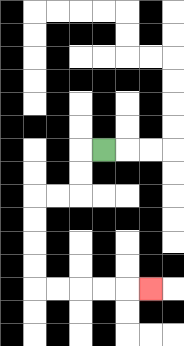{'start': '[4, 6]', 'end': '[6, 12]', 'path_directions': 'L,D,D,L,L,D,D,D,D,R,R,R,R,R', 'path_coordinates': '[[4, 6], [3, 6], [3, 7], [3, 8], [2, 8], [1, 8], [1, 9], [1, 10], [1, 11], [1, 12], [2, 12], [3, 12], [4, 12], [5, 12], [6, 12]]'}